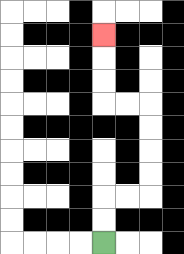{'start': '[4, 10]', 'end': '[4, 1]', 'path_directions': 'U,U,R,R,U,U,U,U,L,L,U,U,U', 'path_coordinates': '[[4, 10], [4, 9], [4, 8], [5, 8], [6, 8], [6, 7], [6, 6], [6, 5], [6, 4], [5, 4], [4, 4], [4, 3], [4, 2], [4, 1]]'}